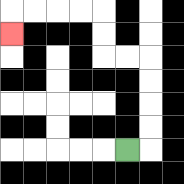{'start': '[5, 6]', 'end': '[0, 1]', 'path_directions': 'R,U,U,U,U,L,L,U,U,L,L,L,L,D', 'path_coordinates': '[[5, 6], [6, 6], [6, 5], [6, 4], [6, 3], [6, 2], [5, 2], [4, 2], [4, 1], [4, 0], [3, 0], [2, 0], [1, 0], [0, 0], [0, 1]]'}